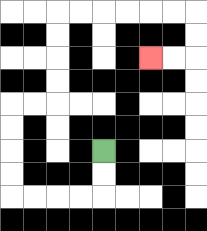{'start': '[4, 6]', 'end': '[6, 2]', 'path_directions': 'D,D,L,L,L,L,U,U,U,U,R,R,U,U,U,U,R,R,R,R,R,R,D,D,L,L', 'path_coordinates': '[[4, 6], [4, 7], [4, 8], [3, 8], [2, 8], [1, 8], [0, 8], [0, 7], [0, 6], [0, 5], [0, 4], [1, 4], [2, 4], [2, 3], [2, 2], [2, 1], [2, 0], [3, 0], [4, 0], [5, 0], [6, 0], [7, 0], [8, 0], [8, 1], [8, 2], [7, 2], [6, 2]]'}